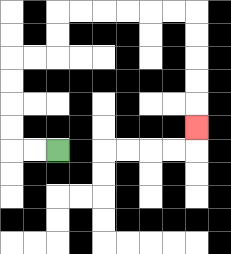{'start': '[2, 6]', 'end': '[8, 5]', 'path_directions': 'L,L,U,U,U,U,R,R,U,U,R,R,R,R,R,R,D,D,D,D,D', 'path_coordinates': '[[2, 6], [1, 6], [0, 6], [0, 5], [0, 4], [0, 3], [0, 2], [1, 2], [2, 2], [2, 1], [2, 0], [3, 0], [4, 0], [5, 0], [6, 0], [7, 0], [8, 0], [8, 1], [8, 2], [8, 3], [8, 4], [8, 5]]'}